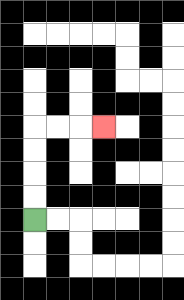{'start': '[1, 9]', 'end': '[4, 5]', 'path_directions': 'U,U,U,U,R,R,R', 'path_coordinates': '[[1, 9], [1, 8], [1, 7], [1, 6], [1, 5], [2, 5], [3, 5], [4, 5]]'}